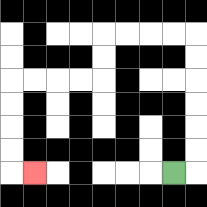{'start': '[7, 7]', 'end': '[1, 7]', 'path_directions': 'R,U,U,U,U,U,U,L,L,L,L,D,D,L,L,L,L,D,D,D,D,R', 'path_coordinates': '[[7, 7], [8, 7], [8, 6], [8, 5], [8, 4], [8, 3], [8, 2], [8, 1], [7, 1], [6, 1], [5, 1], [4, 1], [4, 2], [4, 3], [3, 3], [2, 3], [1, 3], [0, 3], [0, 4], [0, 5], [0, 6], [0, 7], [1, 7]]'}